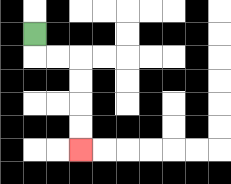{'start': '[1, 1]', 'end': '[3, 6]', 'path_directions': 'D,R,R,D,D,D,D', 'path_coordinates': '[[1, 1], [1, 2], [2, 2], [3, 2], [3, 3], [3, 4], [3, 5], [3, 6]]'}